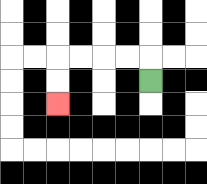{'start': '[6, 3]', 'end': '[2, 4]', 'path_directions': 'U,L,L,L,L,D,D', 'path_coordinates': '[[6, 3], [6, 2], [5, 2], [4, 2], [3, 2], [2, 2], [2, 3], [2, 4]]'}